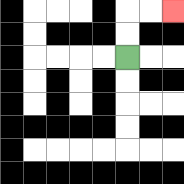{'start': '[5, 2]', 'end': '[7, 0]', 'path_directions': 'U,U,R,R', 'path_coordinates': '[[5, 2], [5, 1], [5, 0], [6, 0], [7, 0]]'}